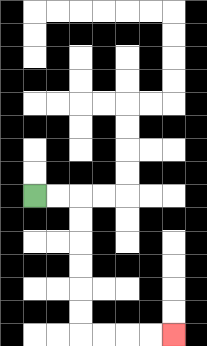{'start': '[1, 8]', 'end': '[7, 14]', 'path_directions': 'R,R,D,D,D,D,D,D,R,R,R,R', 'path_coordinates': '[[1, 8], [2, 8], [3, 8], [3, 9], [3, 10], [3, 11], [3, 12], [3, 13], [3, 14], [4, 14], [5, 14], [6, 14], [7, 14]]'}